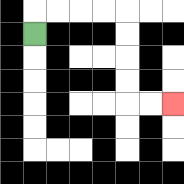{'start': '[1, 1]', 'end': '[7, 4]', 'path_directions': 'U,R,R,R,R,D,D,D,D,R,R', 'path_coordinates': '[[1, 1], [1, 0], [2, 0], [3, 0], [4, 0], [5, 0], [5, 1], [5, 2], [5, 3], [5, 4], [6, 4], [7, 4]]'}